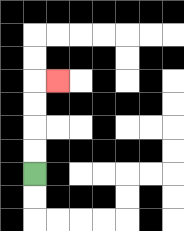{'start': '[1, 7]', 'end': '[2, 3]', 'path_directions': 'U,U,U,U,R', 'path_coordinates': '[[1, 7], [1, 6], [1, 5], [1, 4], [1, 3], [2, 3]]'}